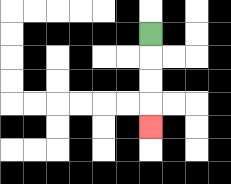{'start': '[6, 1]', 'end': '[6, 5]', 'path_directions': 'D,D,D,D', 'path_coordinates': '[[6, 1], [6, 2], [6, 3], [6, 4], [6, 5]]'}